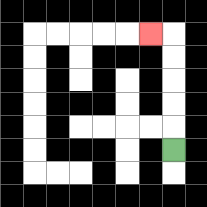{'start': '[7, 6]', 'end': '[6, 1]', 'path_directions': 'U,U,U,U,U,L', 'path_coordinates': '[[7, 6], [7, 5], [7, 4], [7, 3], [7, 2], [7, 1], [6, 1]]'}